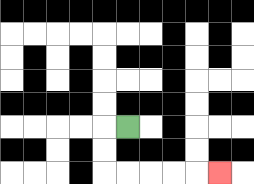{'start': '[5, 5]', 'end': '[9, 7]', 'path_directions': 'L,D,D,R,R,R,R,R', 'path_coordinates': '[[5, 5], [4, 5], [4, 6], [4, 7], [5, 7], [6, 7], [7, 7], [8, 7], [9, 7]]'}